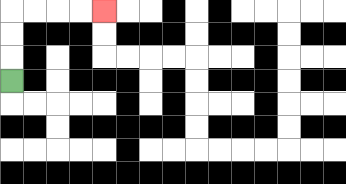{'start': '[0, 3]', 'end': '[4, 0]', 'path_directions': 'U,U,U,R,R,R,R', 'path_coordinates': '[[0, 3], [0, 2], [0, 1], [0, 0], [1, 0], [2, 0], [3, 0], [4, 0]]'}